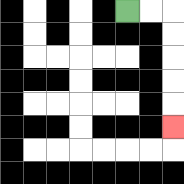{'start': '[5, 0]', 'end': '[7, 5]', 'path_directions': 'R,R,D,D,D,D,D', 'path_coordinates': '[[5, 0], [6, 0], [7, 0], [7, 1], [7, 2], [7, 3], [7, 4], [7, 5]]'}